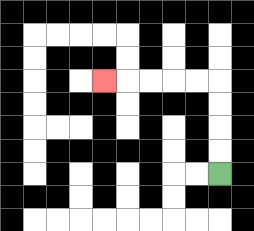{'start': '[9, 7]', 'end': '[4, 3]', 'path_directions': 'U,U,U,U,L,L,L,L,L', 'path_coordinates': '[[9, 7], [9, 6], [9, 5], [9, 4], [9, 3], [8, 3], [7, 3], [6, 3], [5, 3], [4, 3]]'}